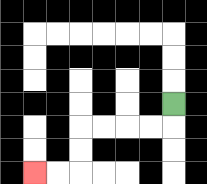{'start': '[7, 4]', 'end': '[1, 7]', 'path_directions': 'D,L,L,L,L,D,D,L,L', 'path_coordinates': '[[7, 4], [7, 5], [6, 5], [5, 5], [4, 5], [3, 5], [3, 6], [3, 7], [2, 7], [1, 7]]'}